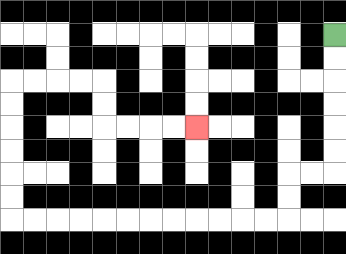{'start': '[14, 1]', 'end': '[8, 5]', 'path_directions': 'D,D,D,D,D,D,L,L,D,D,L,L,L,L,L,L,L,L,L,L,L,L,U,U,U,U,U,U,R,R,R,R,D,D,R,R,R,R', 'path_coordinates': '[[14, 1], [14, 2], [14, 3], [14, 4], [14, 5], [14, 6], [14, 7], [13, 7], [12, 7], [12, 8], [12, 9], [11, 9], [10, 9], [9, 9], [8, 9], [7, 9], [6, 9], [5, 9], [4, 9], [3, 9], [2, 9], [1, 9], [0, 9], [0, 8], [0, 7], [0, 6], [0, 5], [0, 4], [0, 3], [1, 3], [2, 3], [3, 3], [4, 3], [4, 4], [4, 5], [5, 5], [6, 5], [7, 5], [8, 5]]'}